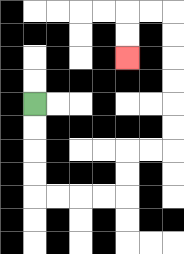{'start': '[1, 4]', 'end': '[5, 2]', 'path_directions': 'D,D,D,D,R,R,R,R,U,U,R,R,U,U,U,U,U,U,L,L,D,D', 'path_coordinates': '[[1, 4], [1, 5], [1, 6], [1, 7], [1, 8], [2, 8], [3, 8], [4, 8], [5, 8], [5, 7], [5, 6], [6, 6], [7, 6], [7, 5], [7, 4], [7, 3], [7, 2], [7, 1], [7, 0], [6, 0], [5, 0], [5, 1], [5, 2]]'}